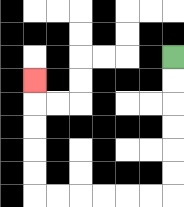{'start': '[7, 2]', 'end': '[1, 3]', 'path_directions': 'D,D,D,D,D,D,L,L,L,L,L,L,U,U,U,U,U', 'path_coordinates': '[[7, 2], [7, 3], [7, 4], [7, 5], [7, 6], [7, 7], [7, 8], [6, 8], [5, 8], [4, 8], [3, 8], [2, 8], [1, 8], [1, 7], [1, 6], [1, 5], [1, 4], [1, 3]]'}